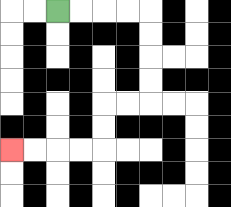{'start': '[2, 0]', 'end': '[0, 6]', 'path_directions': 'R,R,R,R,D,D,D,D,L,L,D,D,L,L,L,L', 'path_coordinates': '[[2, 0], [3, 0], [4, 0], [5, 0], [6, 0], [6, 1], [6, 2], [6, 3], [6, 4], [5, 4], [4, 4], [4, 5], [4, 6], [3, 6], [2, 6], [1, 6], [0, 6]]'}